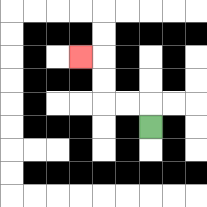{'start': '[6, 5]', 'end': '[3, 2]', 'path_directions': 'U,L,L,U,U,L', 'path_coordinates': '[[6, 5], [6, 4], [5, 4], [4, 4], [4, 3], [4, 2], [3, 2]]'}